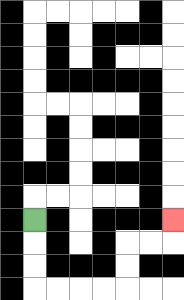{'start': '[1, 9]', 'end': '[7, 9]', 'path_directions': 'D,D,D,R,R,R,R,U,U,R,R,U', 'path_coordinates': '[[1, 9], [1, 10], [1, 11], [1, 12], [2, 12], [3, 12], [4, 12], [5, 12], [5, 11], [5, 10], [6, 10], [7, 10], [7, 9]]'}